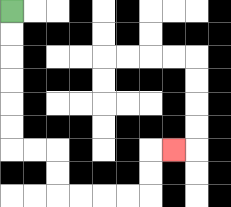{'start': '[0, 0]', 'end': '[7, 6]', 'path_directions': 'D,D,D,D,D,D,R,R,D,D,R,R,R,R,U,U,R', 'path_coordinates': '[[0, 0], [0, 1], [0, 2], [0, 3], [0, 4], [0, 5], [0, 6], [1, 6], [2, 6], [2, 7], [2, 8], [3, 8], [4, 8], [5, 8], [6, 8], [6, 7], [6, 6], [7, 6]]'}